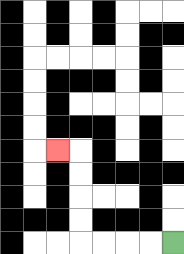{'start': '[7, 10]', 'end': '[2, 6]', 'path_directions': 'L,L,L,L,U,U,U,U,L', 'path_coordinates': '[[7, 10], [6, 10], [5, 10], [4, 10], [3, 10], [3, 9], [3, 8], [3, 7], [3, 6], [2, 6]]'}